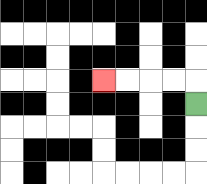{'start': '[8, 4]', 'end': '[4, 3]', 'path_directions': 'U,L,L,L,L', 'path_coordinates': '[[8, 4], [8, 3], [7, 3], [6, 3], [5, 3], [4, 3]]'}